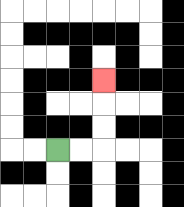{'start': '[2, 6]', 'end': '[4, 3]', 'path_directions': 'R,R,U,U,U', 'path_coordinates': '[[2, 6], [3, 6], [4, 6], [4, 5], [4, 4], [4, 3]]'}